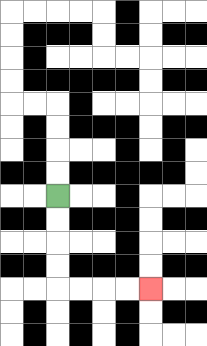{'start': '[2, 8]', 'end': '[6, 12]', 'path_directions': 'D,D,D,D,R,R,R,R', 'path_coordinates': '[[2, 8], [2, 9], [2, 10], [2, 11], [2, 12], [3, 12], [4, 12], [5, 12], [6, 12]]'}